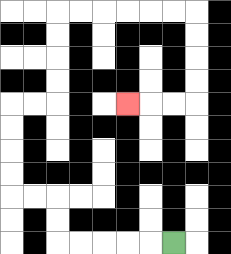{'start': '[7, 10]', 'end': '[5, 4]', 'path_directions': 'L,L,L,L,L,U,U,L,L,U,U,U,U,R,R,U,U,U,U,R,R,R,R,R,R,D,D,D,D,L,L,L', 'path_coordinates': '[[7, 10], [6, 10], [5, 10], [4, 10], [3, 10], [2, 10], [2, 9], [2, 8], [1, 8], [0, 8], [0, 7], [0, 6], [0, 5], [0, 4], [1, 4], [2, 4], [2, 3], [2, 2], [2, 1], [2, 0], [3, 0], [4, 0], [5, 0], [6, 0], [7, 0], [8, 0], [8, 1], [8, 2], [8, 3], [8, 4], [7, 4], [6, 4], [5, 4]]'}